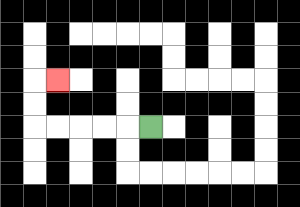{'start': '[6, 5]', 'end': '[2, 3]', 'path_directions': 'L,L,L,L,L,U,U,R', 'path_coordinates': '[[6, 5], [5, 5], [4, 5], [3, 5], [2, 5], [1, 5], [1, 4], [1, 3], [2, 3]]'}